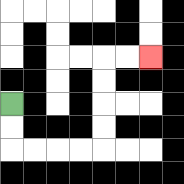{'start': '[0, 4]', 'end': '[6, 2]', 'path_directions': 'D,D,R,R,R,R,U,U,U,U,R,R', 'path_coordinates': '[[0, 4], [0, 5], [0, 6], [1, 6], [2, 6], [3, 6], [4, 6], [4, 5], [4, 4], [4, 3], [4, 2], [5, 2], [6, 2]]'}